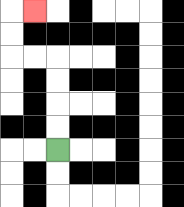{'start': '[2, 6]', 'end': '[1, 0]', 'path_directions': 'U,U,U,U,L,L,U,U,R', 'path_coordinates': '[[2, 6], [2, 5], [2, 4], [2, 3], [2, 2], [1, 2], [0, 2], [0, 1], [0, 0], [1, 0]]'}